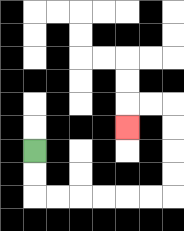{'start': '[1, 6]', 'end': '[5, 5]', 'path_directions': 'D,D,R,R,R,R,R,R,U,U,U,U,L,L,D', 'path_coordinates': '[[1, 6], [1, 7], [1, 8], [2, 8], [3, 8], [4, 8], [5, 8], [6, 8], [7, 8], [7, 7], [7, 6], [7, 5], [7, 4], [6, 4], [5, 4], [5, 5]]'}